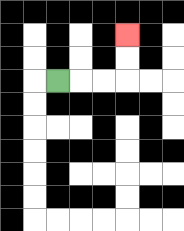{'start': '[2, 3]', 'end': '[5, 1]', 'path_directions': 'R,R,R,U,U', 'path_coordinates': '[[2, 3], [3, 3], [4, 3], [5, 3], [5, 2], [5, 1]]'}